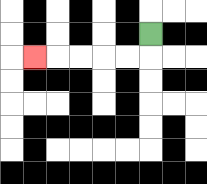{'start': '[6, 1]', 'end': '[1, 2]', 'path_directions': 'D,L,L,L,L,L', 'path_coordinates': '[[6, 1], [6, 2], [5, 2], [4, 2], [3, 2], [2, 2], [1, 2]]'}